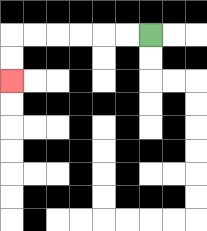{'start': '[6, 1]', 'end': '[0, 3]', 'path_directions': 'L,L,L,L,L,L,D,D', 'path_coordinates': '[[6, 1], [5, 1], [4, 1], [3, 1], [2, 1], [1, 1], [0, 1], [0, 2], [0, 3]]'}